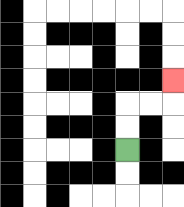{'start': '[5, 6]', 'end': '[7, 3]', 'path_directions': 'U,U,R,R,U', 'path_coordinates': '[[5, 6], [5, 5], [5, 4], [6, 4], [7, 4], [7, 3]]'}